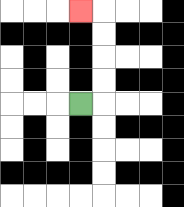{'start': '[3, 4]', 'end': '[3, 0]', 'path_directions': 'R,U,U,U,U,L', 'path_coordinates': '[[3, 4], [4, 4], [4, 3], [4, 2], [4, 1], [4, 0], [3, 0]]'}